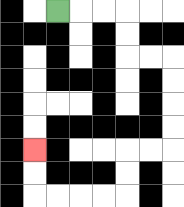{'start': '[2, 0]', 'end': '[1, 6]', 'path_directions': 'R,R,R,D,D,R,R,D,D,D,D,L,L,D,D,L,L,L,L,U,U', 'path_coordinates': '[[2, 0], [3, 0], [4, 0], [5, 0], [5, 1], [5, 2], [6, 2], [7, 2], [7, 3], [7, 4], [7, 5], [7, 6], [6, 6], [5, 6], [5, 7], [5, 8], [4, 8], [3, 8], [2, 8], [1, 8], [1, 7], [1, 6]]'}